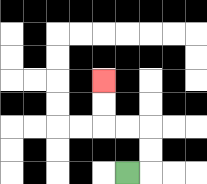{'start': '[5, 7]', 'end': '[4, 3]', 'path_directions': 'R,U,U,L,L,U,U', 'path_coordinates': '[[5, 7], [6, 7], [6, 6], [6, 5], [5, 5], [4, 5], [4, 4], [4, 3]]'}